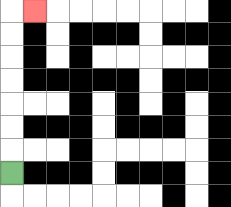{'start': '[0, 7]', 'end': '[1, 0]', 'path_directions': 'U,U,U,U,U,U,U,R', 'path_coordinates': '[[0, 7], [0, 6], [0, 5], [0, 4], [0, 3], [0, 2], [0, 1], [0, 0], [1, 0]]'}